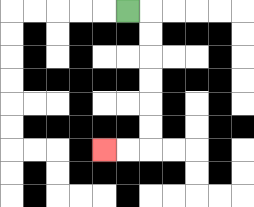{'start': '[5, 0]', 'end': '[4, 6]', 'path_directions': 'R,D,D,D,D,D,D,L,L', 'path_coordinates': '[[5, 0], [6, 0], [6, 1], [6, 2], [6, 3], [6, 4], [6, 5], [6, 6], [5, 6], [4, 6]]'}